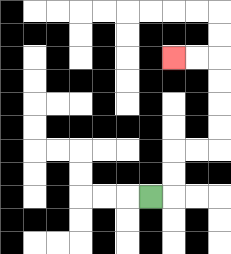{'start': '[6, 8]', 'end': '[7, 2]', 'path_directions': 'R,U,U,R,R,U,U,U,U,L,L', 'path_coordinates': '[[6, 8], [7, 8], [7, 7], [7, 6], [8, 6], [9, 6], [9, 5], [9, 4], [9, 3], [9, 2], [8, 2], [7, 2]]'}